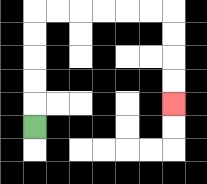{'start': '[1, 5]', 'end': '[7, 4]', 'path_directions': 'U,U,U,U,U,R,R,R,R,R,R,D,D,D,D', 'path_coordinates': '[[1, 5], [1, 4], [1, 3], [1, 2], [1, 1], [1, 0], [2, 0], [3, 0], [4, 0], [5, 0], [6, 0], [7, 0], [7, 1], [7, 2], [7, 3], [7, 4]]'}